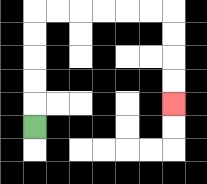{'start': '[1, 5]', 'end': '[7, 4]', 'path_directions': 'U,U,U,U,U,R,R,R,R,R,R,D,D,D,D', 'path_coordinates': '[[1, 5], [1, 4], [1, 3], [1, 2], [1, 1], [1, 0], [2, 0], [3, 0], [4, 0], [5, 0], [6, 0], [7, 0], [7, 1], [7, 2], [7, 3], [7, 4]]'}